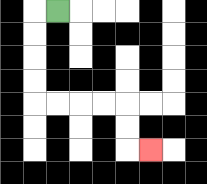{'start': '[2, 0]', 'end': '[6, 6]', 'path_directions': 'L,D,D,D,D,R,R,R,R,D,D,R', 'path_coordinates': '[[2, 0], [1, 0], [1, 1], [1, 2], [1, 3], [1, 4], [2, 4], [3, 4], [4, 4], [5, 4], [5, 5], [5, 6], [6, 6]]'}